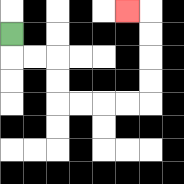{'start': '[0, 1]', 'end': '[5, 0]', 'path_directions': 'D,R,R,D,D,R,R,R,R,U,U,U,U,L', 'path_coordinates': '[[0, 1], [0, 2], [1, 2], [2, 2], [2, 3], [2, 4], [3, 4], [4, 4], [5, 4], [6, 4], [6, 3], [6, 2], [6, 1], [6, 0], [5, 0]]'}